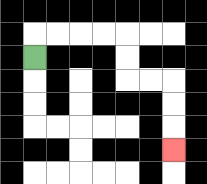{'start': '[1, 2]', 'end': '[7, 6]', 'path_directions': 'U,R,R,R,R,D,D,R,R,D,D,D', 'path_coordinates': '[[1, 2], [1, 1], [2, 1], [3, 1], [4, 1], [5, 1], [5, 2], [5, 3], [6, 3], [7, 3], [7, 4], [7, 5], [7, 6]]'}